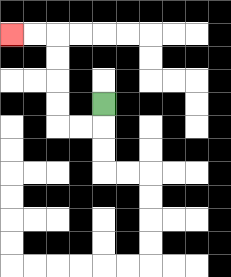{'start': '[4, 4]', 'end': '[0, 1]', 'path_directions': 'D,L,L,U,U,U,U,L,L', 'path_coordinates': '[[4, 4], [4, 5], [3, 5], [2, 5], [2, 4], [2, 3], [2, 2], [2, 1], [1, 1], [0, 1]]'}